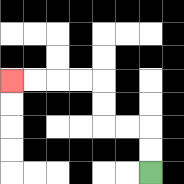{'start': '[6, 7]', 'end': '[0, 3]', 'path_directions': 'U,U,L,L,U,U,L,L,L,L', 'path_coordinates': '[[6, 7], [6, 6], [6, 5], [5, 5], [4, 5], [4, 4], [4, 3], [3, 3], [2, 3], [1, 3], [0, 3]]'}